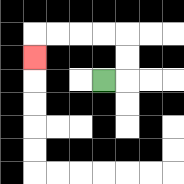{'start': '[4, 3]', 'end': '[1, 2]', 'path_directions': 'R,U,U,L,L,L,L,D', 'path_coordinates': '[[4, 3], [5, 3], [5, 2], [5, 1], [4, 1], [3, 1], [2, 1], [1, 1], [1, 2]]'}